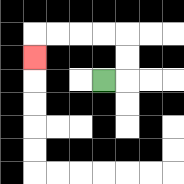{'start': '[4, 3]', 'end': '[1, 2]', 'path_directions': 'R,U,U,L,L,L,L,D', 'path_coordinates': '[[4, 3], [5, 3], [5, 2], [5, 1], [4, 1], [3, 1], [2, 1], [1, 1], [1, 2]]'}